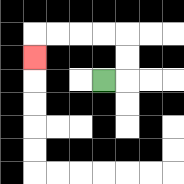{'start': '[4, 3]', 'end': '[1, 2]', 'path_directions': 'R,U,U,L,L,L,L,D', 'path_coordinates': '[[4, 3], [5, 3], [5, 2], [5, 1], [4, 1], [3, 1], [2, 1], [1, 1], [1, 2]]'}